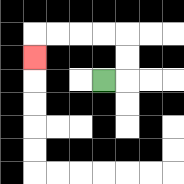{'start': '[4, 3]', 'end': '[1, 2]', 'path_directions': 'R,U,U,L,L,L,L,D', 'path_coordinates': '[[4, 3], [5, 3], [5, 2], [5, 1], [4, 1], [3, 1], [2, 1], [1, 1], [1, 2]]'}